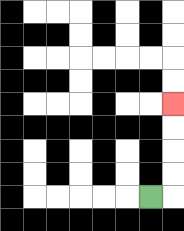{'start': '[6, 8]', 'end': '[7, 4]', 'path_directions': 'R,U,U,U,U', 'path_coordinates': '[[6, 8], [7, 8], [7, 7], [7, 6], [7, 5], [7, 4]]'}